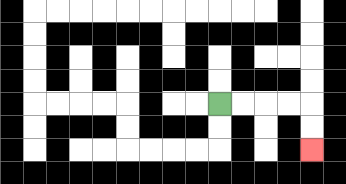{'start': '[9, 4]', 'end': '[13, 6]', 'path_directions': 'R,R,R,R,D,D', 'path_coordinates': '[[9, 4], [10, 4], [11, 4], [12, 4], [13, 4], [13, 5], [13, 6]]'}